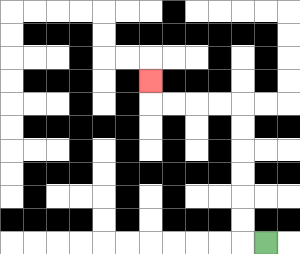{'start': '[11, 10]', 'end': '[6, 3]', 'path_directions': 'L,U,U,U,U,U,U,L,L,L,L,U', 'path_coordinates': '[[11, 10], [10, 10], [10, 9], [10, 8], [10, 7], [10, 6], [10, 5], [10, 4], [9, 4], [8, 4], [7, 4], [6, 4], [6, 3]]'}